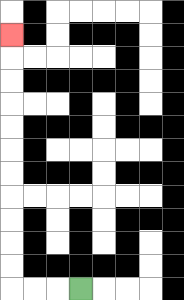{'start': '[3, 12]', 'end': '[0, 1]', 'path_directions': 'L,L,L,U,U,U,U,U,U,U,U,U,U,U', 'path_coordinates': '[[3, 12], [2, 12], [1, 12], [0, 12], [0, 11], [0, 10], [0, 9], [0, 8], [0, 7], [0, 6], [0, 5], [0, 4], [0, 3], [0, 2], [0, 1]]'}